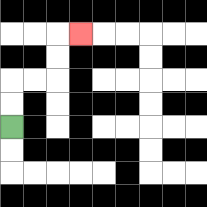{'start': '[0, 5]', 'end': '[3, 1]', 'path_directions': 'U,U,R,R,U,U,R', 'path_coordinates': '[[0, 5], [0, 4], [0, 3], [1, 3], [2, 3], [2, 2], [2, 1], [3, 1]]'}